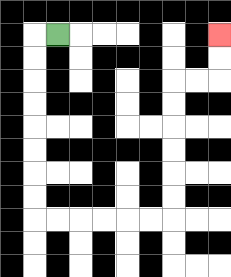{'start': '[2, 1]', 'end': '[9, 1]', 'path_directions': 'L,D,D,D,D,D,D,D,D,R,R,R,R,R,R,U,U,U,U,U,U,R,R,U,U', 'path_coordinates': '[[2, 1], [1, 1], [1, 2], [1, 3], [1, 4], [1, 5], [1, 6], [1, 7], [1, 8], [1, 9], [2, 9], [3, 9], [4, 9], [5, 9], [6, 9], [7, 9], [7, 8], [7, 7], [7, 6], [7, 5], [7, 4], [7, 3], [8, 3], [9, 3], [9, 2], [9, 1]]'}